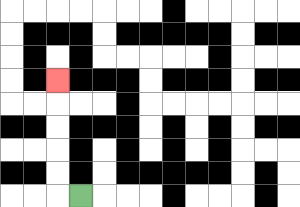{'start': '[3, 8]', 'end': '[2, 3]', 'path_directions': 'L,U,U,U,U,U', 'path_coordinates': '[[3, 8], [2, 8], [2, 7], [2, 6], [2, 5], [2, 4], [2, 3]]'}